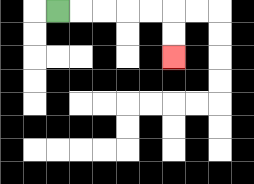{'start': '[2, 0]', 'end': '[7, 2]', 'path_directions': 'R,R,R,R,R,D,D', 'path_coordinates': '[[2, 0], [3, 0], [4, 0], [5, 0], [6, 0], [7, 0], [7, 1], [7, 2]]'}